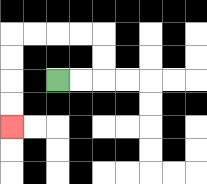{'start': '[2, 3]', 'end': '[0, 5]', 'path_directions': 'R,R,U,U,L,L,L,L,D,D,D,D', 'path_coordinates': '[[2, 3], [3, 3], [4, 3], [4, 2], [4, 1], [3, 1], [2, 1], [1, 1], [0, 1], [0, 2], [0, 3], [0, 4], [0, 5]]'}